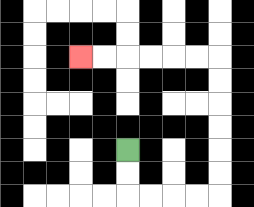{'start': '[5, 6]', 'end': '[3, 2]', 'path_directions': 'D,D,R,R,R,R,U,U,U,U,U,U,L,L,L,L,L,L', 'path_coordinates': '[[5, 6], [5, 7], [5, 8], [6, 8], [7, 8], [8, 8], [9, 8], [9, 7], [9, 6], [9, 5], [9, 4], [9, 3], [9, 2], [8, 2], [7, 2], [6, 2], [5, 2], [4, 2], [3, 2]]'}